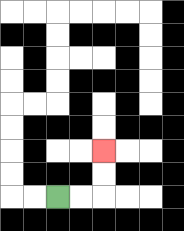{'start': '[2, 8]', 'end': '[4, 6]', 'path_directions': 'R,R,U,U', 'path_coordinates': '[[2, 8], [3, 8], [4, 8], [4, 7], [4, 6]]'}